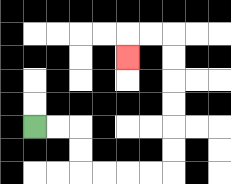{'start': '[1, 5]', 'end': '[5, 2]', 'path_directions': 'R,R,D,D,R,R,R,R,U,U,U,U,U,U,L,L,D', 'path_coordinates': '[[1, 5], [2, 5], [3, 5], [3, 6], [3, 7], [4, 7], [5, 7], [6, 7], [7, 7], [7, 6], [7, 5], [7, 4], [7, 3], [7, 2], [7, 1], [6, 1], [5, 1], [5, 2]]'}